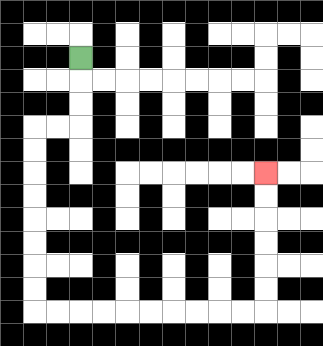{'start': '[3, 2]', 'end': '[11, 7]', 'path_directions': 'D,D,D,L,L,D,D,D,D,D,D,D,D,R,R,R,R,R,R,R,R,R,R,U,U,U,U,U,U', 'path_coordinates': '[[3, 2], [3, 3], [3, 4], [3, 5], [2, 5], [1, 5], [1, 6], [1, 7], [1, 8], [1, 9], [1, 10], [1, 11], [1, 12], [1, 13], [2, 13], [3, 13], [4, 13], [5, 13], [6, 13], [7, 13], [8, 13], [9, 13], [10, 13], [11, 13], [11, 12], [11, 11], [11, 10], [11, 9], [11, 8], [11, 7]]'}